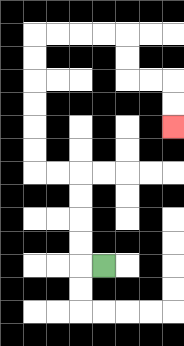{'start': '[4, 11]', 'end': '[7, 5]', 'path_directions': 'L,U,U,U,U,L,L,U,U,U,U,U,U,R,R,R,R,D,D,R,R,D,D', 'path_coordinates': '[[4, 11], [3, 11], [3, 10], [3, 9], [3, 8], [3, 7], [2, 7], [1, 7], [1, 6], [1, 5], [1, 4], [1, 3], [1, 2], [1, 1], [2, 1], [3, 1], [4, 1], [5, 1], [5, 2], [5, 3], [6, 3], [7, 3], [7, 4], [7, 5]]'}